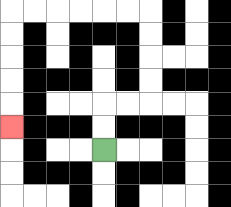{'start': '[4, 6]', 'end': '[0, 5]', 'path_directions': 'U,U,R,R,U,U,U,U,L,L,L,L,L,L,D,D,D,D,D', 'path_coordinates': '[[4, 6], [4, 5], [4, 4], [5, 4], [6, 4], [6, 3], [6, 2], [6, 1], [6, 0], [5, 0], [4, 0], [3, 0], [2, 0], [1, 0], [0, 0], [0, 1], [0, 2], [0, 3], [0, 4], [0, 5]]'}